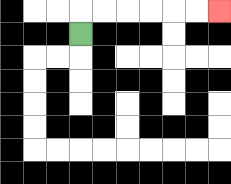{'start': '[3, 1]', 'end': '[9, 0]', 'path_directions': 'U,R,R,R,R,R,R', 'path_coordinates': '[[3, 1], [3, 0], [4, 0], [5, 0], [6, 0], [7, 0], [8, 0], [9, 0]]'}